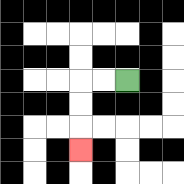{'start': '[5, 3]', 'end': '[3, 6]', 'path_directions': 'L,L,D,D,D', 'path_coordinates': '[[5, 3], [4, 3], [3, 3], [3, 4], [3, 5], [3, 6]]'}